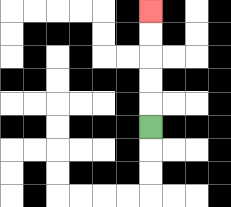{'start': '[6, 5]', 'end': '[6, 0]', 'path_directions': 'U,U,U,U,U', 'path_coordinates': '[[6, 5], [6, 4], [6, 3], [6, 2], [6, 1], [6, 0]]'}